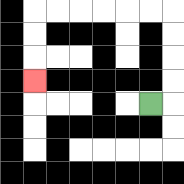{'start': '[6, 4]', 'end': '[1, 3]', 'path_directions': 'R,U,U,U,U,L,L,L,L,L,L,D,D,D', 'path_coordinates': '[[6, 4], [7, 4], [7, 3], [7, 2], [7, 1], [7, 0], [6, 0], [5, 0], [4, 0], [3, 0], [2, 0], [1, 0], [1, 1], [1, 2], [1, 3]]'}